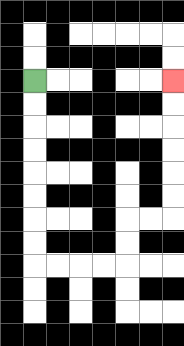{'start': '[1, 3]', 'end': '[7, 3]', 'path_directions': 'D,D,D,D,D,D,D,D,R,R,R,R,U,U,R,R,U,U,U,U,U,U', 'path_coordinates': '[[1, 3], [1, 4], [1, 5], [1, 6], [1, 7], [1, 8], [1, 9], [1, 10], [1, 11], [2, 11], [3, 11], [4, 11], [5, 11], [5, 10], [5, 9], [6, 9], [7, 9], [7, 8], [7, 7], [7, 6], [7, 5], [7, 4], [7, 3]]'}